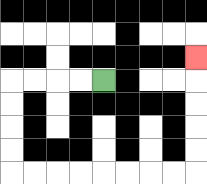{'start': '[4, 3]', 'end': '[8, 2]', 'path_directions': 'L,L,L,L,D,D,D,D,R,R,R,R,R,R,R,R,U,U,U,U,U', 'path_coordinates': '[[4, 3], [3, 3], [2, 3], [1, 3], [0, 3], [0, 4], [0, 5], [0, 6], [0, 7], [1, 7], [2, 7], [3, 7], [4, 7], [5, 7], [6, 7], [7, 7], [8, 7], [8, 6], [8, 5], [8, 4], [8, 3], [8, 2]]'}